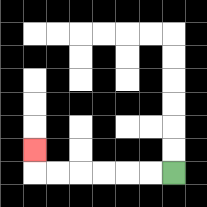{'start': '[7, 7]', 'end': '[1, 6]', 'path_directions': 'L,L,L,L,L,L,U', 'path_coordinates': '[[7, 7], [6, 7], [5, 7], [4, 7], [3, 7], [2, 7], [1, 7], [1, 6]]'}